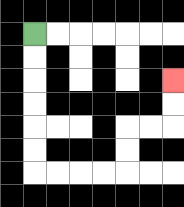{'start': '[1, 1]', 'end': '[7, 3]', 'path_directions': 'D,D,D,D,D,D,R,R,R,R,U,U,R,R,U,U', 'path_coordinates': '[[1, 1], [1, 2], [1, 3], [1, 4], [1, 5], [1, 6], [1, 7], [2, 7], [3, 7], [4, 7], [5, 7], [5, 6], [5, 5], [6, 5], [7, 5], [7, 4], [7, 3]]'}